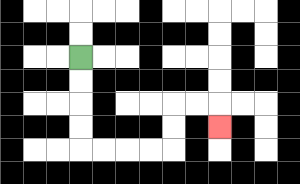{'start': '[3, 2]', 'end': '[9, 5]', 'path_directions': 'D,D,D,D,R,R,R,R,U,U,R,R,D', 'path_coordinates': '[[3, 2], [3, 3], [3, 4], [3, 5], [3, 6], [4, 6], [5, 6], [6, 6], [7, 6], [7, 5], [7, 4], [8, 4], [9, 4], [9, 5]]'}